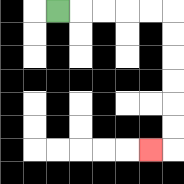{'start': '[2, 0]', 'end': '[6, 6]', 'path_directions': 'R,R,R,R,R,D,D,D,D,D,D,L', 'path_coordinates': '[[2, 0], [3, 0], [4, 0], [5, 0], [6, 0], [7, 0], [7, 1], [7, 2], [7, 3], [7, 4], [7, 5], [7, 6], [6, 6]]'}